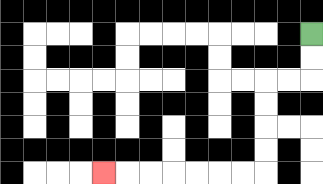{'start': '[13, 1]', 'end': '[4, 7]', 'path_directions': 'D,D,L,L,D,D,D,D,L,L,L,L,L,L,L', 'path_coordinates': '[[13, 1], [13, 2], [13, 3], [12, 3], [11, 3], [11, 4], [11, 5], [11, 6], [11, 7], [10, 7], [9, 7], [8, 7], [7, 7], [6, 7], [5, 7], [4, 7]]'}